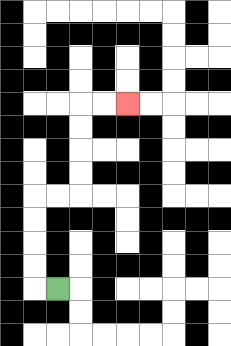{'start': '[2, 12]', 'end': '[5, 4]', 'path_directions': 'L,U,U,U,U,R,R,U,U,U,U,R,R', 'path_coordinates': '[[2, 12], [1, 12], [1, 11], [1, 10], [1, 9], [1, 8], [2, 8], [3, 8], [3, 7], [3, 6], [3, 5], [3, 4], [4, 4], [5, 4]]'}